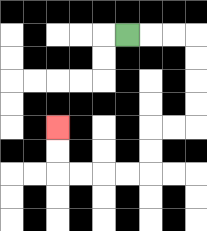{'start': '[5, 1]', 'end': '[2, 5]', 'path_directions': 'R,R,R,D,D,D,D,L,L,D,D,L,L,L,L,U,U', 'path_coordinates': '[[5, 1], [6, 1], [7, 1], [8, 1], [8, 2], [8, 3], [8, 4], [8, 5], [7, 5], [6, 5], [6, 6], [6, 7], [5, 7], [4, 7], [3, 7], [2, 7], [2, 6], [2, 5]]'}